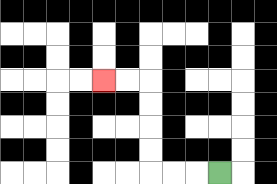{'start': '[9, 7]', 'end': '[4, 3]', 'path_directions': 'L,L,L,U,U,U,U,L,L', 'path_coordinates': '[[9, 7], [8, 7], [7, 7], [6, 7], [6, 6], [6, 5], [6, 4], [6, 3], [5, 3], [4, 3]]'}